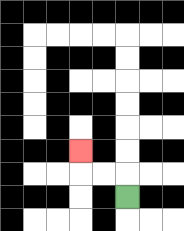{'start': '[5, 8]', 'end': '[3, 6]', 'path_directions': 'U,L,L,U', 'path_coordinates': '[[5, 8], [5, 7], [4, 7], [3, 7], [3, 6]]'}